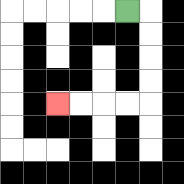{'start': '[5, 0]', 'end': '[2, 4]', 'path_directions': 'R,D,D,D,D,L,L,L,L', 'path_coordinates': '[[5, 0], [6, 0], [6, 1], [6, 2], [6, 3], [6, 4], [5, 4], [4, 4], [3, 4], [2, 4]]'}